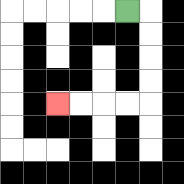{'start': '[5, 0]', 'end': '[2, 4]', 'path_directions': 'R,D,D,D,D,L,L,L,L', 'path_coordinates': '[[5, 0], [6, 0], [6, 1], [6, 2], [6, 3], [6, 4], [5, 4], [4, 4], [3, 4], [2, 4]]'}